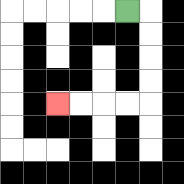{'start': '[5, 0]', 'end': '[2, 4]', 'path_directions': 'R,D,D,D,D,L,L,L,L', 'path_coordinates': '[[5, 0], [6, 0], [6, 1], [6, 2], [6, 3], [6, 4], [5, 4], [4, 4], [3, 4], [2, 4]]'}